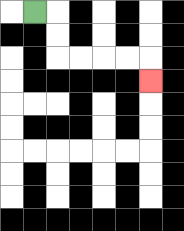{'start': '[1, 0]', 'end': '[6, 3]', 'path_directions': 'R,D,D,R,R,R,R,D', 'path_coordinates': '[[1, 0], [2, 0], [2, 1], [2, 2], [3, 2], [4, 2], [5, 2], [6, 2], [6, 3]]'}